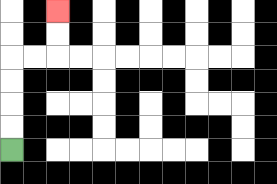{'start': '[0, 6]', 'end': '[2, 0]', 'path_directions': 'U,U,U,U,R,R,U,U', 'path_coordinates': '[[0, 6], [0, 5], [0, 4], [0, 3], [0, 2], [1, 2], [2, 2], [2, 1], [2, 0]]'}